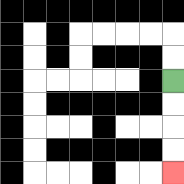{'start': '[7, 3]', 'end': '[7, 7]', 'path_directions': 'D,D,D,D', 'path_coordinates': '[[7, 3], [7, 4], [7, 5], [7, 6], [7, 7]]'}